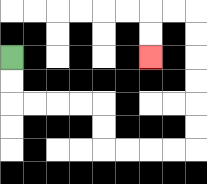{'start': '[0, 2]', 'end': '[6, 2]', 'path_directions': 'D,D,R,R,R,R,D,D,R,R,R,R,U,U,U,U,U,U,L,L,D,D', 'path_coordinates': '[[0, 2], [0, 3], [0, 4], [1, 4], [2, 4], [3, 4], [4, 4], [4, 5], [4, 6], [5, 6], [6, 6], [7, 6], [8, 6], [8, 5], [8, 4], [8, 3], [8, 2], [8, 1], [8, 0], [7, 0], [6, 0], [6, 1], [6, 2]]'}